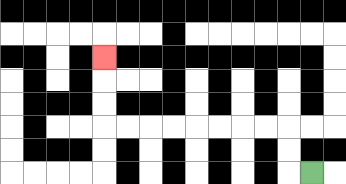{'start': '[13, 7]', 'end': '[4, 2]', 'path_directions': 'L,U,U,L,L,L,L,L,L,L,L,U,U,U', 'path_coordinates': '[[13, 7], [12, 7], [12, 6], [12, 5], [11, 5], [10, 5], [9, 5], [8, 5], [7, 5], [6, 5], [5, 5], [4, 5], [4, 4], [4, 3], [4, 2]]'}